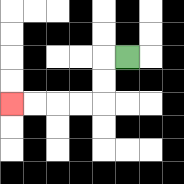{'start': '[5, 2]', 'end': '[0, 4]', 'path_directions': 'L,D,D,L,L,L,L', 'path_coordinates': '[[5, 2], [4, 2], [4, 3], [4, 4], [3, 4], [2, 4], [1, 4], [0, 4]]'}